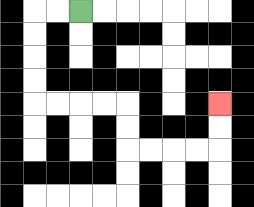{'start': '[3, 0]', 'end': '[9, 4]', 'path_directions': 'L,L,D,D,D,D,R,R,R,R,D,D,R,R,R,R,U,U', 'path_coordinates': '[[3, 0], [2, 0], [1, 0], [1, 1], [1, 2], [1, 3], [1, 4], [2, 4], [3, 4], [4, 4], [5, 4], [5, 5], [5, 6], [6, 6], [7, 6], [8, 6], [9, 6], [9, 5], [9, 4]]'}